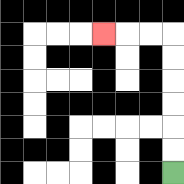{'start': '[7, 7]', 'end': '[4, 1]', 'path_directions': 'U,U,U,U,U,U,L,L,L', 'path_coordinates': '[[7, 7], [7, 6], [7, 5], [7, 4], [7, 3], [7, 2], [7, 1], [6, 1], [5, 1], [4, 1]]'}